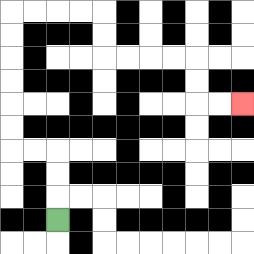{'start': '[2, 9]', 'end': '[10, 4]', 'path_directions': 'U,U,U,L,L,U,U,U,U,U,U,R,R,R,R,D,D,R,R,R,R,D,D,R,R', 'path_coordinates': '[[2, 9], [2, 8], [2, 7], [2, 6], [1, 6], [0, 6], [0, 5], [0, 4], [0, 3], [0, 2], [0, 1], [0, 0], [1, 0], [2, 0], [3, 0], [4, 0], [4, 1], [4, 2], [5, 2], [6, 2], [7, 2], [8, 2], [8, 3], [8, 4], [9, 4], [10, 4]]'}